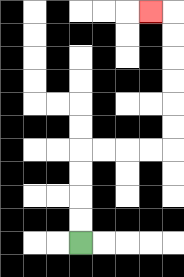{'start': '[3, 10]', 'end': '[6, 0]', 'path_directions': 'U,U,U,U,R,R,R,R,U,U,U,U,U,U,L', 'path_coordinates': '[[3, 10], [3, 9], [3, 8], [3, 7], [3, 6], [4, 6], [5, 6], [6, 6], [7, 6], [7, 5], [7, 4], [7, 3], [7, 2], [7, 1], [7, 0], [6, 0]]'}